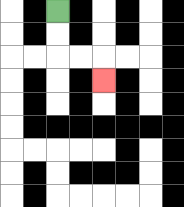{'start': '[2, 0]', 'end': '[4, 3]', 'path_directions': 'D,D,R,R,D', 'path_coordinates': '[[2, 0], [2, 1], [2, 2], [3, 2], [4, 2], [4, 3]]'}